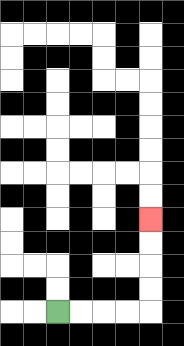{'start': '[2, 13]', 'end': '[6, 9]', 'path_directions': 'R,R,R,R,U,U,U,U', 'path_coordinates': '[[2, 13], [3, 13], [4, 13], [5, 13], [6, 13], [6, 12], [6, 11], [6, 10], [6, 9]]'}